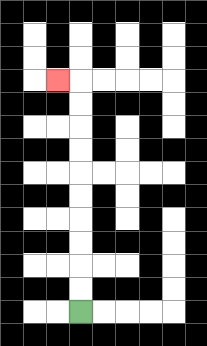{'start': '[3, 13]', 'end': '[2, 3]', 'path_directions': 'U,U,U,U,U,U,U,U,U,U,L', 'path_coordinates': '[[3, 13], [3, 12], [3, 11], [3, 10], [3, 9], [3, 8], [3, 7], [3, 6], [3, 5], [3, 4], [3, 3], [2, 3]]'}